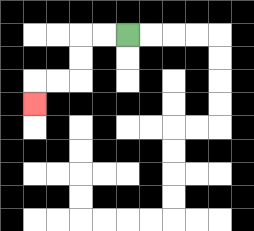{'start': '[5, 1]', 'end': '[1, 4]', 'path_directions': 'L,L,D,D,L,L,D', 'path_coordinates': '[[5, 1], [4, 1], [3, 1], [3, 2], [3, 3], [2, 3], [1, 3], [1, 4]]'}